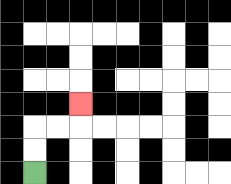{'start': '[1, 7]', 'end': '[3, 4]', 'path_directions': 'U,U,R,R,U', 'path_coordinates': '[[1, 7], [1, 6], [1, 5], [2, 5], [3, 5], [3, 4]]'}